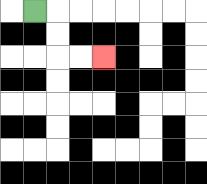{'start': '[1, 0]', 'end': '[4, 2]', 'path_directions': 'R,D,D,R,R', 'path_coordinates': '[[1, 0], [2, 0], [2, 1], [2, 2], [3, 2], [4, 2]]'}